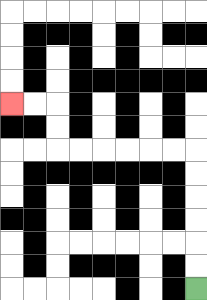{'start': '[8, 12]', 'end': '[0, 4]', 'path_directions': 'U,U,U,U,U,U,L,L,L,L,L,L,U,U,L,L', 'path_coordinates': '[[8, 12], [8, 11], [8, 10], [8, 9], [8, 8], [8, 7], [8, 6], [7, 6], [6, 6], [5, 6], [4, 6], [3, 6], [2, 6], [2, 5], [2, 4], [1, 4], [0, 4]]'}